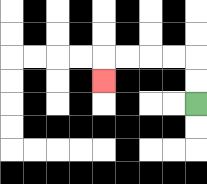{'start': '[8, 4]', 'end': '[4, 3]', 'path_directions': 'U,U,L,L,L,L,D', 'path_coordinates': '[[8, 4], [8, 3], [8, 2], [7, 2], [6, 2], [5, 2], [4, 2], [4, 3]]'}